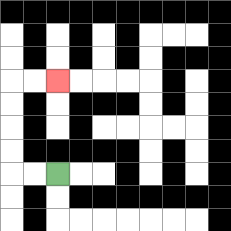{'start': '[2, 7]', 'end': '[2, 3]', 'path_directions': 'L,L,U,U,U,U,R,R', 'path_coordinates': '[[2, 7], [1, 7], [0, 7], [0, 6], [0, 5], [0, 4], [0, 3], [1, 3], [2, 3]]'}